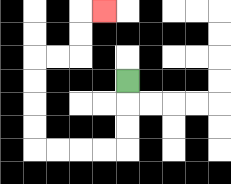{'start': '[5, 3]', 'end': '[4, 0]', 'path_directions': 'D,D,D,L,L,L,L,U,U,U,U,R,R,U,U,R', 'path_coordinates': '[[5, 3], [5, 4], [5, 5], [5, 6], [4, 6], [3, 6], [2, 6], [1, 6], [1, 5], [1, 4], [1, 3], [1, 2], [2, 2], [3, 2], [3, 1], [3, 0], [4, 0]]'}